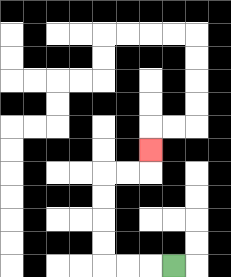{'start': '[7, 11]', 'end': '[6, 6]', 'path_directions': 'L,L,L,U,U,U,U,R,R,U', 'path_coordinates': '[[7, 11], [6, 11], [5, 11], [4, 11], [4, 10], [4, 9], [4, 8], [4, 7], [5, 7], [6, 7], [6, 6]]'}